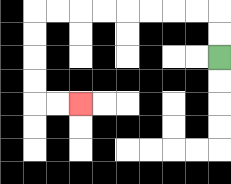{'start': '[9, 2]', 'end': '[3, 4]', 'path_directions': 'U,U,L,L,L,L,L,L,L,L,D,D,D,D,R,R', 'path_coordinates': '[[9, 2], [9, 1], [9, 0], [8, 0], [7, 0], [6, 0], [5, 0], [4, 0], [3, 0], [2, 0], [1, 0], [1, 1], [1, 2], [1, 3], [1, 4], [2, 4], [3, 4]]'}